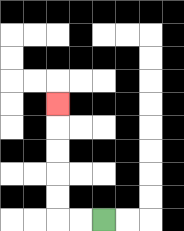{'start': '[4, 9]', 'end': '[2, 4]', 'path_directions': 'L,L,U,U,U,U,U', 'path_coordinates': '[[4, 9], [3, 9], [2, 9], [2, 8], [2, 7], [2, 6], [2, 5], [2, 4]]'}